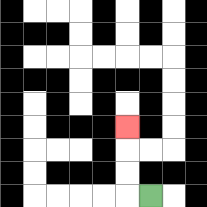{'start': '[6, 8]', 'end': '[5, 5]', 'path_directions': 'L,U,U,U', 'path_coordinates': '[[6, 8], [5, 8], [5, 7], [5, 6], [5, 5]]'}